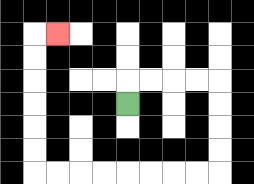{'start': '[5, 4]', 'end': '[2, 1]', 'path_directions': 'U,R,R,R,R,D,D,D,D,L,L,L,L,L,L,L,L,U,U,U,U,U,U,R', 'path_coordinates': '[[5, 4], [5, 3], [6, 3], [7, 3], [8, 3], [9, 3], [9, 4], [9, 5], [9, 6], [9, 7], [8, 7], [7, 7], [6, 7], [5, 7], [4, 7], [3, 7], [2, 7], [1, 7], [1, 6], [1, 5], [1, 4], [1, 3], [1, 2], [1, 1], [2, 1]]'}